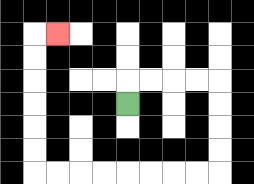{'start': '[5, 4]', 'end': '[2, 1]', 'path_directions': 'U,R,R,R,R,D,D,D,D,L,L,L,L,L,L,L,L,U,U,U,U,U,U,R', 'path_coordinates': '[[5, 4], [5, 3], [6, 3], [7, 3], [8, 3], [9, 3], [9, 4], [9, 5], [9, 6], [9, 7], [8, 7], [7, 7], [6, 7], [5, 7], [4, 7], [3, 7], [2, 7], [1, 7], [1, 6], [1, 5], [1, 4], [1, 3], [1, 2], [1, 1], [2, 1]]'}